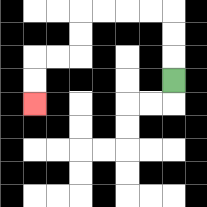{'start': '[7, 3]', 'end': '[1, 4]', 'path_directions': 'U,U,U,L,L,L,L,D,D,L,L,D,D', 'path_coordinates': '[[7, 3], [7, 2], [7, 1], [7, 0], [6, 0], [5, 0], [4, 0], [3, 0], [3, 1], [3, 2], [2, 2], [1, 2], [1, 3], [1, 4]]'}